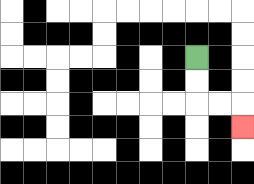{'start': '[8, 2]', 'end': '[10, 5]', 'path_directions': 'D,D,R,R,D', 'path_coordinates': '[[8, 2], [8, 3], [8, 4], [9, 4], [10, 4], [10, 5]]'}